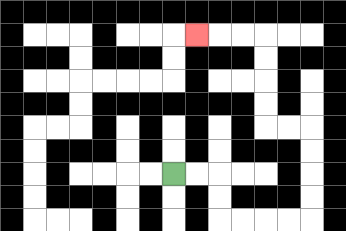{'start': '[7, 7]', 'end': '[8, 1]', 'path_directions': 'R,R,D,D,R,R,R,R,U,U,U,U,L,L,U,U,U,U,L,L,L', 'path_coordinates': '[[7, 7], [8, 7], [9, 7], [9, 8], [9, 9], [10, 9], [11, 9], [12, 9], [13, 9], [13, 8], [13, 7], [13, 6], [13, 5], [12, 5], [11, 5], [11, 4], [11, 3], [11, 2], [11, 1], [10, 1], [9, 1], [8, 1]]'}